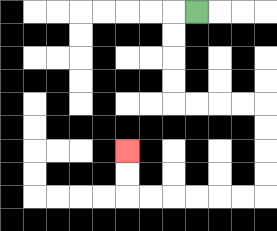{'start': '[8, 0]', 'end': '[5, 6]', 'path_directions': 'L,D,D,D,D,R,R,R,R,D,D,D,D,L,L,L,L,L,L,U,U', 'path_coordinates': '[[8, 0], [7, 0], [7, 1], [7, 2], [7, 3], [7, 4], [8, 4], [9, 4], [10, 4], [11, 4], [11, 5], [11, 6], [11, 7], [11, 8], [10, 8], [9, 8], [8, 8], [7, 8], [6, 8], [5, 8], [5, 7], [5, 6]]'}